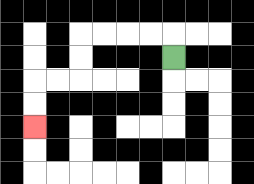{'start': '[7, 2]', 'end': '[1, 5]', 'path_directions': 'U,L,L,L,L,D,D,L,L,D,D', 'path_coordinates': '[[7, 2], [7, 1], [6, 1], [5, 1], [4, 1], [3, 1], [3, 2], [3, 3], [2, 3], [1, 3], [1, 4], [1, 5]]'}